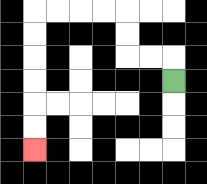{'start': '[7, 3]', 'end': '[1, 6]', 'path_directions': 'U,L,L,U,U,L,L,L,L,D,D,D,D,D,D', 'path_coordinates': '[[7, 3], [7, 2], [6, 2], [5, 2], [5, 1], [5, 0], [4, 0], [3, 0], [2, 0], [1, 0], [1, 1], [1, 2], [1, 3], [1, 4], [1, 5], [1, 6]]'}